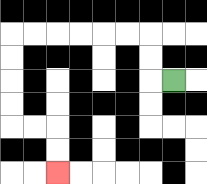{'start': '[7, 3]', 'end': '[2, 7]', 'path_directions': 'L,U,U,L,L,L,L,L,L,D,D,D,D,R,R,D,D', 'path_coordinates': '[[7, 3], [6, 3], [6, 2], [6, 1], [5, 1], [4, 1], [3, 1], [2, 1], [1, 1], [0, 1], [0, 2], [0, 3], [0, 4], [0, 5], [1, 5], [2, 5], [2, 6], [2, 7]]'}